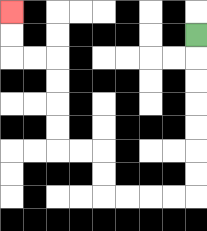{'start': '[8, 1]', 'end': '[0, 0]', 'path_directions': 'D,D,D,D,D,D,D,L,L,L,L,U,U,L,L,U,U,U,U,L,L,U,U', 'path_coordinates': '[[8, 1], [8, 2], [8, 3], [8, 4], [8, 5], [8, 6], [8, 7], [8, 8], [7, 8], [6, 8], [5, 8], [4, 8], [4, 7], [4, 6], [3, 6], [2, 6], [2, 5], [2, 4], [2, 3], [2, 2], [1, 2], [0, 2], [0, 1], [0, 0]]'}